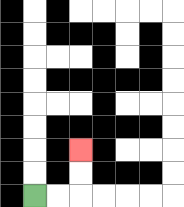{'start': '[1, 8]', 'end': '[3, 6]', 'path_directions': 'R,R,U,U', 'path_coordinates': '[[1, 8], [2, 8], [3, 8], [3, 7], [3, 6]]'}